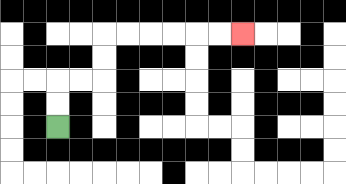{'start': '[2, 5]', 'end': '[10, 1]', 'path_directions': 'U,U,R,R,U,U,R,R,R,R,R,R', 'path_coordinates': '[[2, 5], [2, 4], [2, 3], [3, 3], [4, 3], [4, 2], [4, 1], [5, 1], [6, 1], [7, 1], [8, 1], [9, 1], [10, 1]]'}